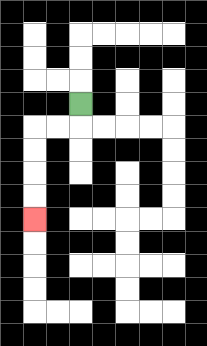{'start': '[3, 4]', 'end': '[1, 9]', 'path_directions': 'D,L,L,D,D,D,D', 'path_coordinates': '[[3, 4], [3, 5], [2, 5], [1, 5], [1, 6], [1, 7], [1, 8], [1, 9]]'}